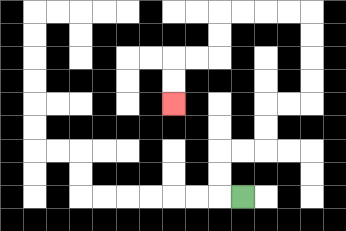{'start': '[10, 8]', 'end': '[7, 4]', 'path_directions': 'L,U,U,R,R,U,U,R,R,U,U,U,U,L,L,L,L,D,D,L,L,D,D', 'path_coordinates': '[[10, 8], [9, 8], [9, 7], [9, 6], [10, 6], [11, 6], [11, 5], [11, 4], [12, 4], [13, 4], [13, 3], [13, 2], [13, 1], [13, 0], [12, 0], [11, 0], [10, 0], [9, 0], [9, 1], [9, 2], [8, 2], [7, 2], [7, 3], [7, 4]]'}